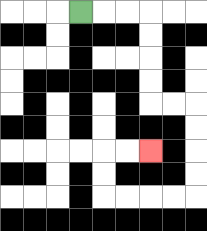{'start': '[3, 0]', 'end': '[6, 6]', 'path_directions': 'R,R,R,D,D,D,D,R,R,D,D,D,D,L,L,L,L,U,U,R,R', 'path_coordinates': '[[3, 0], [4, 0], [5, 0], [6, 0], [6, 1], [6, 2], [6, 3], [6, 4], [7, 4], [8, 4], [8, 5], [8, 6], [8, 7], [8, 8], [7, 8], [6, 8], [5, 8], [4, 8], [4, 7], [4, 6], [5, 6], [6, 6]]'}